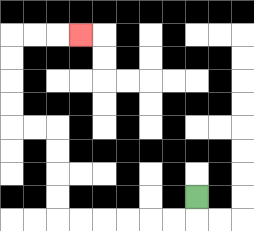{'start': '[8, 8]', 'end': '[3, 1]', 'path_directions': 'D,L,L,L,L,L,L,U,U,U,U,L,L,U,U,U,U,R,R,R', 'path_coordinates': '[[8, 8], [8, 9], [7, 9], [6, 9], [5, 9], [4, 9], [3, 9], [2, 9], [2, 8], [2, 7], [2, 6], [2, 5], [1, 5], [0, 5], [0, 4], [0, 3], [0, 2], [0, 1], [1, 1], [2, 1], [3, 1]]'}